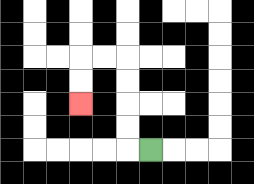{'start': '[6, 6]', 'end': '[3, 4]', 'path_directions': 'L,U,U,U,U,L,L,D,D', 'path_coordinates': '[[6, 6], [5, 6], [5, 5], [5, 4], [5, 3], [5, 2], [4, 2], [3, 2], [3, 3], [3, 4]]'}